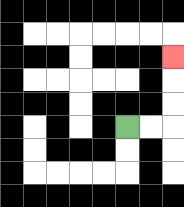{'start': '[5, 5]', 'end': '[7, 2]', 'path_directions': 'R,R,U,U,U', 'path_coordinates': '[[5, 5], [6, 5], [7, 5], [7, 4], [7, 3], [7, 2]]'}